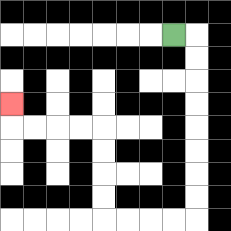{'start': '[7, 1]', 'end': '[0, 4]', 'path_directions': 'R,D,D,D,D,D,D,D,D,L,L,L,L,U,U,U,U,L,L,L,L,U', 'path_coordinates': '[[7, 1], [8, 1], [8, 2], [8, 3], [8, 4], [8, 5], [8, 6], [8, 7], [8, 8], [8, 9], [7, 9], [6, 9], [5, 9], [4, 9], [4, 8], [4, 7], [4, 6], [4, 5], [3, 5], [2, 5], [1, 5], [0, 5], [0, 4]]'}